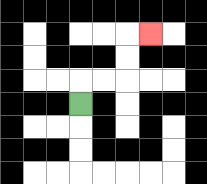{'start': '[3, 4]', 'end': '[6, 1]', 'path_directions': 'U,R,R,U,U,R', 'path_coordinates': '[[3, 4], [3, 3], [4, 3], [5, 3], [5, 2], [5, 1], [6, 1]]'}